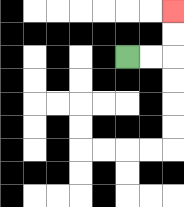{'start': '[5, 2]', 'end': '[7, 0]', 'path_directions': 'R,R,U,U', 'path_coordinates': '[[5, 2], [6, 2], [7, 2], [7, 1], [7, 0]]'}